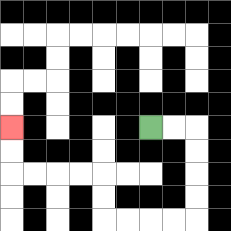{'start': '[6, 5]', 'end': '[0, 5]', 'path_directions': 'R,R,D,D,D,D,L,L,L,L,U,U,L,L,L,L,U,U', 'path_coordinates': '[[6, 5], [7, 5], [8, 5], [8, 6], [8, 7], [8, 8], [8, 9], [7, 9], [6, 9], [5, 9], [4, 9], [4, 8], [4, 7], [3, 7], [2, 7], [1, 7], [0, 7], [0, 6], [0, 5]]'}